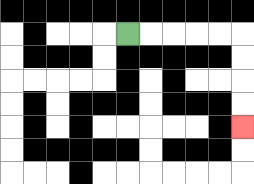{'start': '[5, 1]', 'end': '[10, 5]', 'path_directions': 'R,R,R,R,R,D,D,D,D', 'path_coordinates': '[[5, 1], [6, 1], [7, 1], [8, 1], [9, 1], [10, 1], [10, 2], [10, 3], [10, 4], [10, 5]]'}